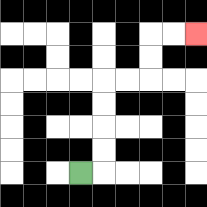{'start': '[3, 7]', 'end': '[8, 1]', 'path_directions': 'R,U,U,U,U,R,R,U,U,R,R', 'path_coordinates': '[[3, 7], [4, 7], [4, 6], [4, 5], [4, 4], [4, 3], [5, 3], [6, 3], [6, 2], [6, 1], [7, 1], [8, 1]]'}